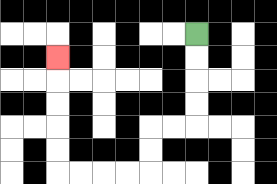{'start': '[8, 1]', 'end': '[2, 2]', 'path_directions': 'D,D,D,D,L,L,D,D,L,L,L,L,U,U,U,U,U', 'path_coordinates': '[[8, 1], [8, 2], [8, 3], [8, 4], [8, 5], [7, 5], [6, 5], [6, 6], [6, 7], [5, 7], [4, 7], [3, 7], [2, 7], [2, 6], [2, 5], [2, 4], [2, 3], [2, 2]]'}